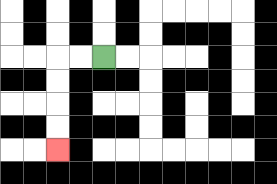{'start': '[4, 2]', 'end': '[2, 6]', 'path_directions': 'L,L,D,D,D,D', 'path_coordinates': '[[4, 2], [3, 2], [2, 2], [2, 3], [2, 4], [2, 5], [2, 6]]'}